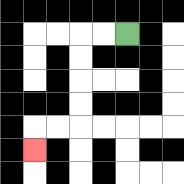{'start': '[5, 1]', 'end': '[1, 6]', 'path_directions': 'L,L,D,D,D,D,L,L,D', 'path_coordinates': '[[5, 1], [4, 1], [3, 1], [3, 2], [3, 3], [3, 4], [3, 5], [2, 5], [1, 5], [1, 6]]'}